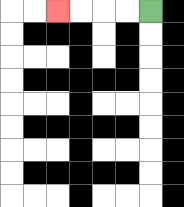{'start': '[6, 0]', 'end': '[2, 0]', 'path_directions': 'L,L,L,L', 'path_coordinates': '[[6, 0], [5, 0], [4, 0], [3, 0], [2, 0]]'}